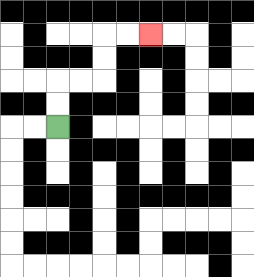{'start': '[2, 5]', 'end': '[6, 1]', 'path_directions': 'U,U,R,R,U,U,R,R', 'path_coordinates': '[[2, 5], [2, 4], [2, 3], [3, 3], [4, 3], [4, 2], [4, 1], [5, 1], [6, 1]]'}